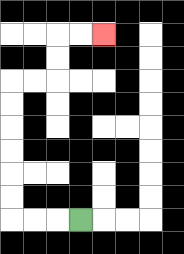{'start': '[3, 9]', 'end': '[4, 1]', 'path_directions': 'L,L,L,U,U,U,U,U,U,R,R,U,U,R,R', 'path_coordinates': '[[3, 9], [2, 9], [1, 9], [0, 9], [0, 8], [0, 7], [0, 6], [0, 5], [0, 4], [0, 3], [1, 3], [2, 3], [2, 2], [2, 1], [3, 1], [4, 1]]'}